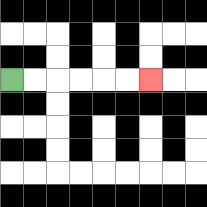{'start': '[0, 3]', 'end': '[6, 3]', 'path_directions': 'R,R,R,R,R,R', 'path_coordinates': '[[0, 3], [1, 3], [2, 3], [3, 3], [4, 3], [5, 3], [6, 3]]'}